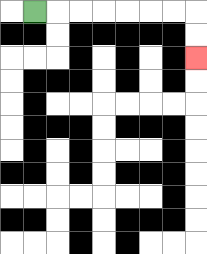{'start': '[1, 0]', 'end': '[8, 2]', 'path_directions': 'R,R,R,R,R,R,R,D,D', 'path_coordinates': '[[1, 0], [2, 0], [3, 0], [4, 0], [5, 0], [6, 0], [7, 0], [8, 0], [8, 1], [8, 2]]'}